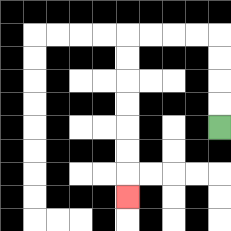{'start': '[9, 5]', 'end': '[5, 8]', 'path_directions': 'U,U,U,U,L,L,L,L,D,D,D,D,D,D,D', 'path_coordinates': '[[9, 5], [9, 4], [9, 3], [9, 2], [9, 1], [8, 1], [7, 1], [6, 1], [5, 1], [5, 2], [5, 3], [5, 4], [5, 5], [5, 6], [5, 7], [5, 8]]'}